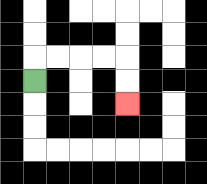{'start': '[1, 3]', 'end': '[5, 4]', 'path_directions': 'U,R,R,R,R,D,D', 'path_coordinates': '[[1, 3], [1, 2], [2, 2], [3, 2], [4, 2], [5, 2], [5, 3], [5, 4]]'}